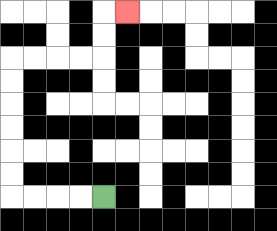{'start': '[4, 8]', 'end': '[5, 0]', 'path_directions': 'L,L,L,L,U,U,U,U,U,U,R,R,R,R,U,U,R', 'path_coordinates': '[[4, 8], [3, 8], [2, 8], [1, 8], [0, 8], [0, 7], [0, 6], [0, 5], [0, 4], [0, 3], [0, 2], [1, 2], [2, 2], [3, 2], [4, 2], [4, 1], [4, 0], [5, 0]]'}